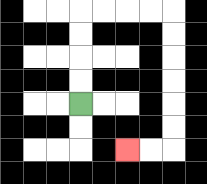{'start': '[3, 4]', 'end': '[5, 6]', 'path_directions': 'U,U,U,U,R,R,R,R,D,D,D,D,D,D,L,L', 'path_coordinates': '[[3, 4], [3, 3], [3, 2], [3, 1], [3, 0], [4, 0], [5, 0], [6, 0], [7, 0], [7, 1], [7, 2], [7, 3], [7, 4], [7, 5], [7, 6], [6, 6], [5, 6]]'}